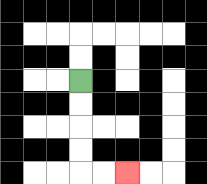{'start': '[3, 3]', 'end': '[5, 7]', 'path_directions': 'D,D,D,D,R,R', 'path_coordinates': '[[3, 3], [3, 4], [3, 5], [3, 6], [3, 7], [4, 7], [5, 7]]'}